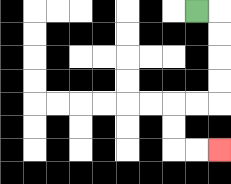{'start': '[8, 0]', 'end': '[9, 6]', 'path_directions': 'R,D,D,D,D,L,L,D,D,R,R', 'path_coordinates': '[[8, 0], [9, 0], [9, 1], [9, 2], [9, 3], [9, 4], [8, 4], [7, 4], [7, 5], [7, 6], [8, 6], [9, 6]]'}